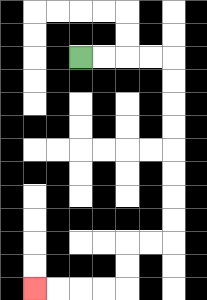{'start': '[3, 2]', 'end': '[1, 12]', 'path_directions': 'R,R,R,R,D,D,D,D,D,D,D,D,L,L,D,D,L,L,L,L', 'path_coordinates': '[[3, 2], [4, 2], [5, 2], [6, 2], [7, 2], [7, 3], [7, 4], [7, 5], [7, 6], [7, 7], [7, 8], [7, 9], [7, 10], [6, 10], [5, 10], [5, 11], [5, 12], [4, 12], [3, 12], [2, 12], [1, 12]]'}